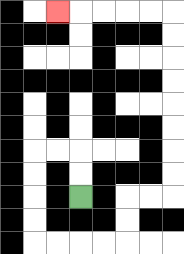{'start': '[3, 8]', 'end': '[2, 0]', 'path_directions': 'U,U,L,L,D,D,D,D,R,R,R,R,U,U,R,R,U,U,U,U,U,U,U,U,L,L,L,L,L', 'path_coordinates': '[[3, 8], [3, 7], [3, 6], [2, 6], [1, 6], [1, 7], [1, 8], [1, 9], [1, 10], [2, 10], [3, 10], [4, 10], [5, 10], [5, 9], [5, 8], [6, 8], [7, 8], [7, 7], [7, 6], [7, 5], [7, 4], [7, 3], [7, 2], [7, 1], [7, 0], [6, 0], [5, 0], [4, 0], [3, 0], [2, 0]]'}